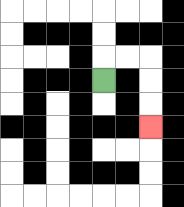{'start': '[4, 3]', 'end': '[6, 5]', 'path_directions': 'U,R,R,D,D,D', 'path_coordinates': '[[4, 3], [4, 2], [5, 2], [6, 2], [6, 3], [6, 4], [6, 5]]'}